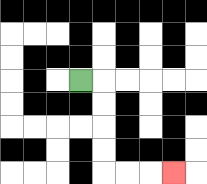{'start': '[3, 3]', 'end': '[7, 7]', 'path_directions': 'R,D,D,D,D,R,R,R', 'path_coordinates': '[[3, 3], [4, 3], [4, 4], [4, 5], [4, 6], [4, 7], [5, 7], [6, 7], [7, 7]]'}